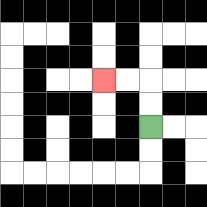{'start': '[6, 5]', 'end': '[4, 3]', 'path_directions': 'U,U,L,L', 'path_coordinates': '[[6, 5], [6, 4], [6, 3], [5, 3], [4, 3]]'}